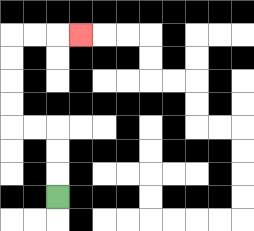{'start': '[2, 8]', 'end': '[3, 1]', 'path_directions': 'U,U,U,L,L,U,U,U,U,R,R,R', 'path_coordinates': '[[2, 8], [2, 7], [2, 6], [2, 5], [1, 5], [0, 5], [0, 4], [0, 3], [0, 2], [0, 1], [1, 1], [2, 1], [3, 1]]'}